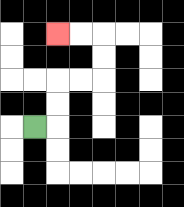{'start': '[1, 5]', 'end': '[2, 1]', 'path_directions': 'R,U,U,R,R,U,U,L,L', 'path_coordinates': '[[1, 5], [2, 5], [2, 4], [2, 3], [3, 3], [4, 3], [4, 2], [4, 1], [3, 1], [2, 1]]'}